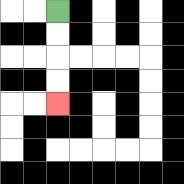{'start': '[2, 0]', 'end': '[2, 4]', 'path_directions': 'D,D,D,D', 'path_coordinates': '[[2, 0], [2, 1], [2, 2], [2, 3], [2, 4]]'}